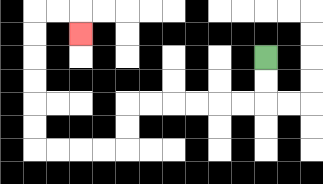{'start': '[11, 2]', 'end': '[3, 1]', 'path_directions': 'D,D,L,L,L,L,L,L,D,D,L,L,L,L,U,U,U,U,U,U,R,R,D', 'path_coordinates': '[[11, 2], [11, 3], [11, 4], [10, 4], [9, 4], [8, 4], [7, 4], [6, 4], [5, 4], [5, 5], [5, 6], [4, 6], [3, 6], [2, 6], [1, 6], [1, 5], [1, 4], [1, 3], [1, 2], [1, 1], [1, 0], [2, 0], [3, 0], [3, 1]]'}